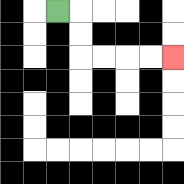{'start': '[2, 0]', 'end': '[7, 2]', 'path_directions': 'R,D,D,R,R,R,R', 'path_coordinates': '[[2, 0], [3, 0], [3, 1], [3, 2], [4, 2], [5, 2], [6, 2], [7, 2]]'}